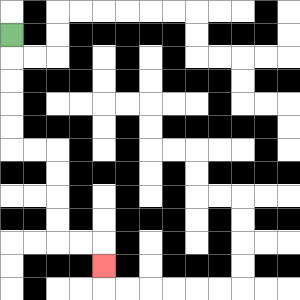{'start': '[0, 1]', 'end': '[4, 11]', 'path_directions': 'D,D,D,D,D,R,R,D,D,D,D,R,R,D', 'path_coordinates': '[[0, 1], [0, 2], [0, 3], [0, 4], [0, 5], [0, 6], [1, 6], [2, 6], [2, 7], [2, 8], [2, 9], [2, 10], [3, 10], [4, 10], [4, 11]]'}